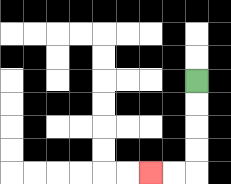{'start': '[8, 3]', 'end': '[6, 7]', 'path_directions': 'D,D,D,D,L,L', 'path_coordinates': '[[8, 3], [8, 4], [8, 5], [8, 6], [8, 7], [7, 7], [6, 7]]'}